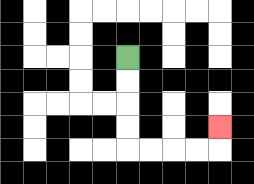{'start': '[5, 2]', 'end': '[9, 5]', 'path_directions': 'D,D,D,D,R,R,R,R,U', 'path_coordinates': '[[5, 2], [5, 3], [5, 4], [5, 5], [5, 6], [6, 6], [7, 6], [8, 6], [9, 6], [9, 5]]'}